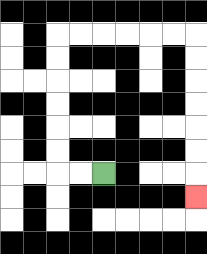{'start': '[4, 7]', 'end': '[8, 8]', 'path_directions': 'L,L,U,U,U,U,U,U,R,R,R,R,R,R,D,D,D,D,D,D,D', 'path_coordinates': '[[4, 7], [3, 7], [2, 7], [2, 6], [2, 5], [2, 4], [2, 3], [2, 2], [2, 1], [3, 1], [4, 1], [5, 1], [6, 1], [7, 1], [8, 1], [8, 2], [8, 3], [8, 4], [8, 5], [8, 6], [8, 7], [8, 8]]'}